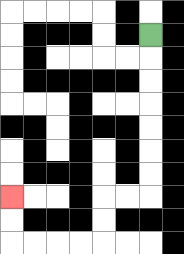{'start': '[6, 1]', 'end': '[0, 8]', 'path_directions': 'D,D,D,D,D,D,D,L,L,D,D,L,L,L,L,U,U', 'path_coordinates': '[[6, 1], [6, 2], [6, 3], [6, 4], [6, 5], [6, 6], [6, 7], [6, 8], [5, 8], [4, 8], [4, 9], [4, 10], [3, 10], [2, 10], [1, 10], [0, 10], [0, 9], [0, 8]]'}